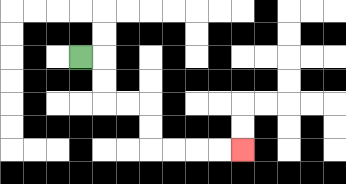{'start': '[3, 2]', 'end': '[10, 6]', 'path_directions': 'R,D,D,R,R,D,D,R,R,R,R', 'path_coordinates': '[[3, 2], [4, 2], [4, 3], [4, 4], [5, 4], [6, 4], [6, 5], [6, 6], [7, 6], [8, 6], [9, 6], [10, 6]]'}